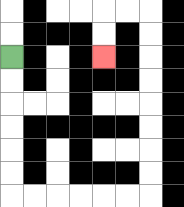{'start': '[0, 2]', 'end': '[4, 2]', 'path_directions': 'D,D,D,D,D,D,R,R,R,R,R,R,U,U,U,U,U,U,U,U,L,L,D,D', 'path_coordinates': '[[0, 2], [0, 3], [0, 4], [0, 5], [0, 6], [0, 7], [0, 8], [1, 8], [2, 8], [3, 8], [4, 8], [5, 8], [6, 8], [6, 7], [6, 6], [6, 5], [6, 4], [6, 3], [6, 2], [6, 1], [6, 0], [5, 0], [4, 0], [4, 1], [4, 2]]'}